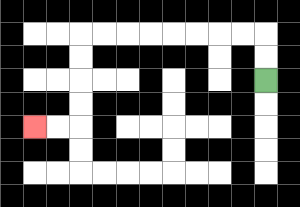{'start': '[11, 3]', 'end': '[1, 5]', 'path_directions': 'U,U,L,L,L,L,L,L,L,L,D,D,D,D,L,L', 'path_coordinates': '[[11, 3], [11, 2], [11, 1], [10, 1], [9, 1], [8, 1], [7, 1], [6, 1], [5, 1], [4, 1], [3, 1], [3, 2], [3, 3], [3, 4], [3, 5], [2, 5], [1, 5]]'}